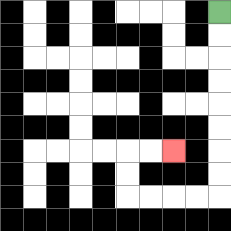{'start': '[9, 0]', 'end': '[7, 6]', 'path_directions': 'D,D,D,D,D,D,D,D,L,L,L,L,U,U,R,R', 'path_coordinates': '[[9, 0], [9, 1], [9, 2], [9, 3], [9, 4], [9, 5], [9, 6], [9, 7], [9, 8], [8, 8], [7, 8], [6, 8], [5, 8], [5, 7], [5, 6], [6, 6], [7, 6]]'}